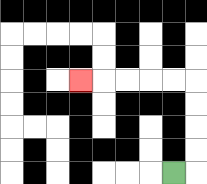{'start': '[7, 7]', 'end': '[3, 3]', 'path_directions': 'R,U,U,U,U,L,L,L,L,L', 'path_coordinates': '[[7, 7], [8, 7], [8, 6], [8, 5], [8, 4], [8, 3], [7, 3], [6, 3], [5, 3], [4, 3], [3, 3]]'}